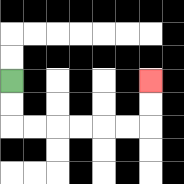{'start': '[0, 3]', 'end': '[6, 3]', 'path_directions': 'D,D,R,R,R,R,R,R,U,U', 'path_coordinates': '[[0, 3], [0, 4], [0, 5], [1, 5], [2, 5], [3, 5], [4, 5], [5, 5], [6, 5], [6, 4], [6, 3]]'}